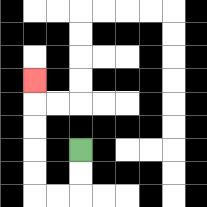{'start': '[3, 6]', 'end': '[1, 3]', 'path_directions': 'D,D,L,L,U,U,U,U,U', 'path_coordinates': '[[3, 6], [3, 7], [3, 8], [2, 8], [1, 8], [1, 7], [1, 6], [1, 5], [1, 4], [1, 3]]'}